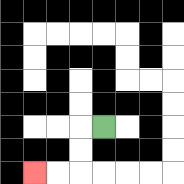{'start': '[4, 5]', 'end': '[1, 7]', 'path_directions': 'L,D,D,L,L', 'path_coordinates': '[[4, 5], [3, 5], [3, 6], [3, 7], [2, 7], [1, 7]]'}